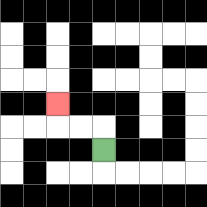{'start': '[4, 6]', 'end': '[2, 4]', 'path_directions': 'U,L,L,U', 'path_coordinates': '[[4, 6], [4, 5], [3, 5], [2, 5], [2, 4]]'}